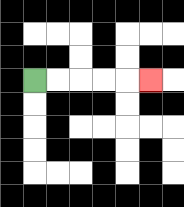{'start': '[1, 3]', 'end': '[6, 3]', 'path_directions': 'R,R,R,R,R', 'path_coordinates': '[[1, 3], [2, 3], [3, 3], [4, 3], [5, 3], [6, 3]]'}